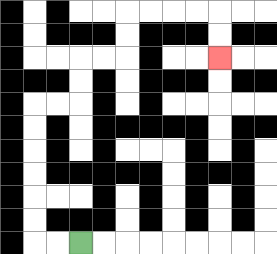{'start': '[3, 10]', 'end': '[9, 2]', 'path_directions': 'L,L,U,U,U,U,U,U,R,R,U,U,R,R,U,U,R,R,R,R,D,D', 'path_coordinates': '[[3, 10], [2, 10], [1, 10], [1, 9], [1, 8], [1, 7], [1, 6], [1, 5], [1, 4], [2, 4], [3, 4], [3, 3], [3, 2], [4, 2], [5, 2], [5, 1], [5, 0], [6, 0], [7, 0], [8, 0], [9, 0], [9, 1], [9, 2]]'}